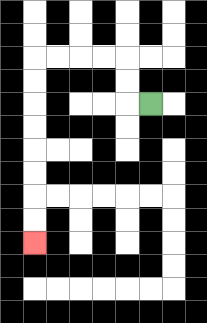{'start': '[6, 4]', 'end': '[1, 10]', 'path_directions': 'L,U,U,L,L,L,L,D,D,D,D,D,D,D,D', 'path_coordinates': '[[6, 4], [5, 4], [5, 3], [5, 2], [4, 2], [3, 2], [2, 2], [1, 2], [1, 3], [1, 4], [1, 5], [1, 6], [1, 7], [1, 8], [1, 9], [1, 10]]'}